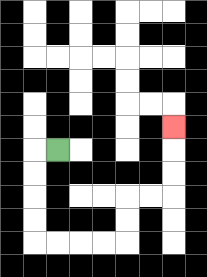{'start': '[2, 6]', 'end': '[7, 5]', 'path_directions': 'L,D,D,D,D,R,R,R,R,U,U,R,R,U,U,U', 'path_coordinates': '[[2, 6], [1, 6], [1, 7], [1, 8], [1, 9], [1, 10], [2, 10], [3, 10], [4, 10], [5, 10], [5, 9], [5, 8], [6, 8], [7, 8], [7, 7], [7, 6], [7, 5]]'}